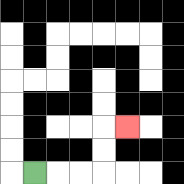{'start': '[1, 7]', 'end': '[5, 5]', 'path_directions': 'R,R,R,U,U,R', 'path_coordinates': '[[1, 7], [2, 7], [3, 7], [4, 7], [4, 6], [4, 5], [5, 5]]'}